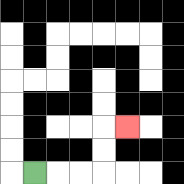{'start': '[1, 7]', 'end': '[5, 5]', 'path_directions': 'R,R,R,U,U,R', 'path_coordinates': '[[1, 7], [2, 7], [3, 7], [4, 7], [4, 6], [4, 5], [5, 5]]'}